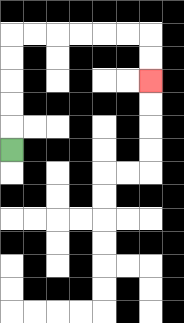{'start': '[0, 6]', 'end': '[6, 3]', 'path_directions': 'U,U,U,U,U,R,R,R,R,R,R,D,D', 'path_coordinates': '[[0, 6], [0, 5], [0, 4], [0, 3], [0, 2], [0, 1], [1, 1], [2, 1], [3, 1], [4, 1], [5, 1], [6, 1], [6, 2], [6, 3]]'}